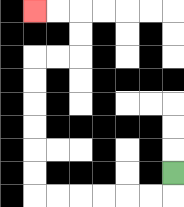{'start': '[7, 7]', 'end': '[1, 0]', 'path_directions': 'D,L,L,L,L,L,L,U,U,U,U,U,U,R,R,U,U,L,L', 'path_coordinates': '[[7, 7], [7, 8], [6, 8], [5, 8], [4, 8], [3, 8], [2, 8], [1, 8], [1, 7], [1, 6], [1, 5], [1, 4], [1, 3], [1, 2], [2, 2], [3, 2], [3, 1], [3, 0], [2, 0], [1, 0]]'}